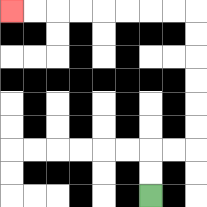{'start': '[6, 8]', 'end': '[0, 0]', 'path_directions': 'U,U,R,R,U,U,U,U,U,U,L,L,L,L,L,L,L,L', 'path_coordinates': '[[6, 8], [6, 7], [6, 6], [7, 6], [8, 6], [8, 5], [8, 4], [8, 3], [8, 2], [8, 1], [8, 0], [7, 0], [6, 0], [5, 0], [4, 0], [3, 0], [2, 0], [1, 0], [0, 0]]'}